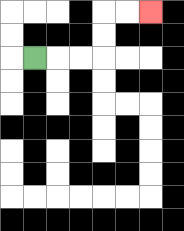{'start': '[1, 2]', 'end': '[6, 0]', 'path_directions': 'R,R,R,U,U,R,R', 'path_coordinates': '[[1, 2], [2, 2], [3, 2], [4, 2], [4, 1], [4, 0], [5, 0], [6, 0]]'}